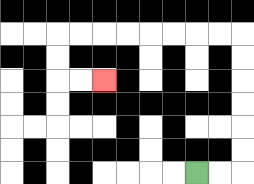{'start': '[8, 7]', 'end': '[4, 3]', 'path_directions': 'R,R,U,U,U,U,U,U,L,L,L,L,L,L,L,L,D,D,R,R', 'path_coordinates': '[[8, 7], [9, 7], [10, 7], [10, 6], [10, 5], [10, 4], [10, 3], [10, 2], [10, 1], [9, 1], [8, 1], [7, 1], [6, 1], [5, 1], [4, 1], [3, 1], [2, 1], [2, 2], [2, 3], [3, 3], [4, 3]]'}